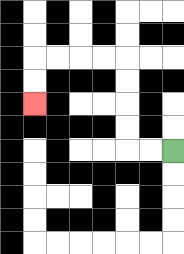{'start': '[7, 6]', 'end': '[1, 4]', 'path_directions': 'L,L,U,U,U,U,L,L,L,L,D,D', 'path_coordinates': '[[7, 6], [6, 6], [5, 6], [5, 5], [5, 4], [5, 3], [5, 2], [4, 2], [3, 2], [2, 2], [1, 2], [1, 3], [1, 4]]'}